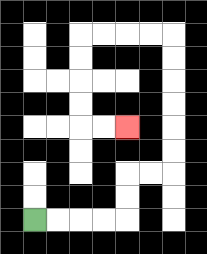{'start': '[1, 9]', 'end': '[5, 5]', 'path_directions': 'R,R,R,R,U,U,R,R,U,U,U,U,U,U,L,L,L,L,D,D,D,D,R,R', 'path_coordinates': '[[1, 9], [2, 9], [3, 9], [4, 9], [5, 9], [5, 8], [5, 7], [6, 7], [7, 7], [7, 6], [7, 5], [7, 4], [7, 3], [7, 2], [7, 1], [6, 1], [5, 1], [4, 1], [3, 1], [3, 2], [3, 3], [3, 4], [3, 5], [4, 5], [5, 5]]'}